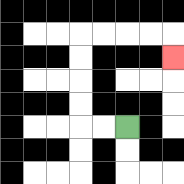{'start': '[5, 5]', 'end': '[7, 2]', 'path_directions': 'L,L,U,U,U,U,R,R,R,R,D', 'path_coordinates': '[[5, 5], [4, 5], [3, 5], [3, 4], [3, 3], [3, 2], [3, 1], [4, 1], [5, 1], [6, 1], [7, 1], [7, 2]]'}